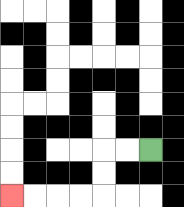{'start': '[6, 6]', 'end': '[0, 8]', 'path_directions': 'L,L,D,D,L,L,L,L', 'path_coordinates': '[[6, 6], [5, 6], [4, 6], [4, 7], [4, 8], [3, 8], [2, 8], [1, 8], [0, 8]]'}